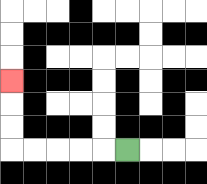{'start': '[5, 6]', 'end': '[0, 3]', 'path_directions': 'L,L,L,L,L,U,U,U', 'path_coordinates': '[[5, 6], [4, 6], [3, 6], [2, 6], [1, 6], [0, 6], [0, 5], [0, 4], [0, 3]]'}